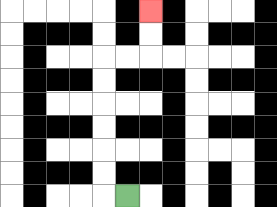{'start': '[5, 8]', 'end': '[6, 0]', 'path_directions': 'L,U,U,U,U,U,U,R,R,U,U', 'path_coordinates': '[[5, 8], [4, 8], [4, 7], [4, 6], [4, 5], [4, 4], [4, 3], [4, 2], [5, 2], [6, 2], [6, 1], [6, 0]]'}